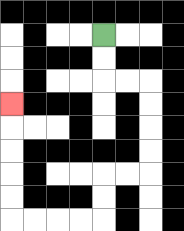{'start': '[4, 1]', 'end': '[0, 4]', 'path_directions': 'D,D,R,R,D,D,D,D,L,L,D,D,L,L,L,L,U,U,U,U,U', 'path_coordinates': '[[4, 1], [4, 2], [4, 3], [5, 3], [6, 3], [6, 4], [6, 5], [6, 6], [6, 7], [5, 7], [4, 7], [4, 8], [4, 9], [3, 9], [2, 9], [1, 9], [0, 9], [0, 8], [0, 7], [0, 6], [0, 5], [0, 4]]'}